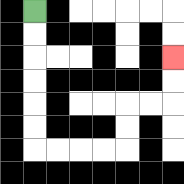{'start': '[1, 0]', 'end': '[7, 2]', 'path_directions': 'D,D,D,D,D,D,R,R,R,R,U,U,R,R,U,U', 'path_coordinates': '[[1, 0], [1, 1], [1, 2], [1, 3], [1, 4], [1, 5], [1, 6], [2, 6], [3, 6], [4, 6], [5, 6], [5, 5], [5, 4], [6, 4], [7, 4], [7, 3], [7, 2]]'}